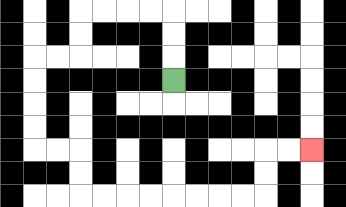{'start': '[7, 3]', 'end': '[13, 6]', 'path_directions': 'U,U,U,L,L,L,L,D,D,L,L,D,D,D,D,R,R,D,D,R,R,R,R,R,R,R,R,U,U,R,R', 'path_coordinates': '[[7, 3], [7, 2], [7, 1], [7, 0], [6, 0], [5, 0], [4, 0], [3, 0], [3, 1], [3, 2], [2, 2], [1, 2], [1, 3], [1, 4], [1, 5], [1, 6], [2, 6], [3, 6], [3, 7], [3, 8], [4, 8], [5, 8], [6, 8], [7, 8], [8, 8], [9, 8], [10, 8], [11, 8], [11, 7], [11, 6], [12, 6], [13, 6]]'}